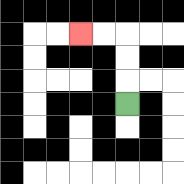{'start': '[5, 4]', 'end': '[3, 1]', 'path_directions': 'U,U,U,L,L', 'path_coordinates': '[[5, 4], [5, 3], [5, 2], [5, 1], [4, 1], [3, 1]]'}